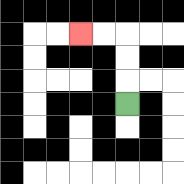{'start': '[5, 4]', 'end': '[3, 1]', 'path_directions': 'U,U,U,L,L', 'path_coordinates': '[[5, 4], [5, 3], [5, 2], [5, 1], [4, 1], [3, 1]]'}